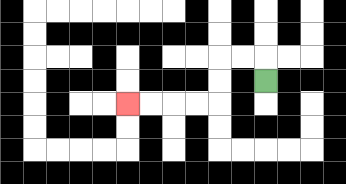{'start': '[11, 3]', 'end': '[5, 4]', 'path_directions': 'U,L,L,D,D,L,L,L,L', 'path_coordinates': '[[11, 3], [11, 2], [10, 2], [9, 2], [9, 3], [9, 4], [8, 4], [7, 4], [6, 4], [5, 4]]'}